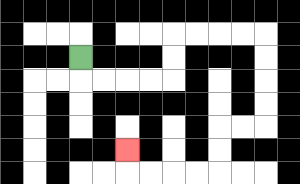{'start': '[3, 2]', 'end': '[5, 6]', 'path_directions': 'D,R,R,R,R,U,U,R,R,R,R,D,D,D,D,L,L,D,D,L,L,L,L,U', 'path_coordinates': '[[3, 2], [3, 3], [4, 3], [5, 3], [6, 3], [7, 3], [7, 2], [7, 1], [8, 1], [9, 1], [10, 1], [11, 1], [11, 2], [11, 3], [11, 4], [11, 5], [10, 5], [9, 5], [9, 6], [9, 7], [8, 7], [7, 7], [6, 7], [5, 7], [5, 6]]'}